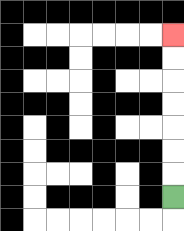{'start': '[7, 8]', 'end': '[7, 1]', 'path_directions': 'U,U,U,U,U,U,U', 'path_coordinates': '[[7, 8], [7, 7], [7, 6], [7, 5], [7, 4], [7, 3], [7, 2], [7, 1]]'}